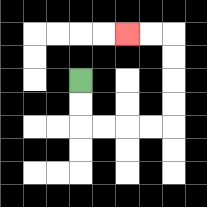{'start': '[3, 3]', 'end': '[5, 1]', 'path_directions': 'D,D,R,R,R,R,U,U,U,U,L,L', 'path_coordinates': '[[3, 3], [3, 4], [3, 5], [4, 5], [5, 5], [6, 5], [7, 5], [7, 4], [7, 3], [7, 2], [7, 1], [6, 1], [5, 1]]'}